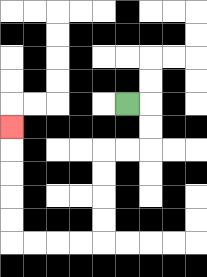{'start': '[5, 4]', 'end': '[0, 5]', 'path_directions': 'R,D,D,L,L,D,D,D,D,L,L,L,L,U,U,U,U,U', 'path_coordinates': '[[5, 4], [6, 4], [6, 5], [6, 6], [5, 6], [4, 6], [4, 7], [4, 8], [4, 9], [4, 10], [3, 10], [2, 10], [1, 10], [0, 10], [0, 9], [0, 8], [0, 7], [0, 6], [0, 5]]'}